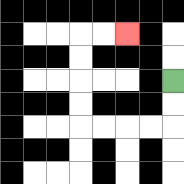{'start': '[7, 3]', 'end': '[5, 1]', 'path_directions': 'D,D,L,L,L,L,U,U,U,U,R,R', 'path_coordinates': '[[7, 3], [7, 4], [7, 5], [6, 5], [5, 5], [4, 5], [3, 5], [3, 4], [3, 3], [3, 2], [3, 1], [4, 1], [5, 1]]'}